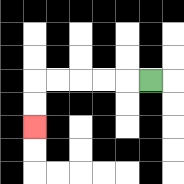{'start': '[6, 3]', 'end': '[1, 5]', 'path_directions': 'L,L,L,L,L,D,D', 'path_coordinates': '[[6, 3], [5, 3], [4, 3], [3, 3], [2, 3], [1, 3], [1, 4], [1, 5]]'}